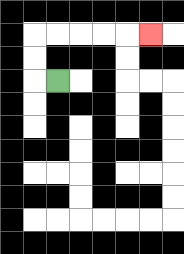{'start': '[2, 3]', 'end': '[6, 1]', 'path_directions': 'L,U,U,R,R,R,R,R', 'path_coordinates': '[[2, 3], [1, 3], [1, 2], [1, 1], [2, 1], [3, 1], [4, 1], [5, 1], [6, 1]]'}